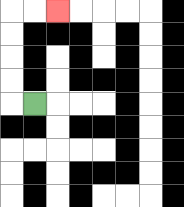{'start': '[1, 4]', 'end': '[2, 0]', 'path_directions': 'L,U,U,U,U,R,R', 'path_coordinates': '[[1, 4], [0, 4], [0, 3], [0, 2], [0, 1], [0, 0], [1, 0], [2, 0]]'}